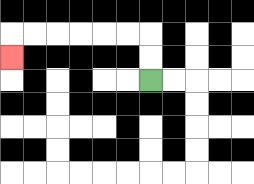{'start': '[6, 3]', 'end': '[0, 2]', 'path_directions': 'U,U,L,L,L,L,L,L,D', 'path_coordinates': '[[6, 3], [6, 2], [6, 1], [5, 1], [4, 1], [3, 1], [2, 1], [1, 1], [0, 1], [0, 2]]'}